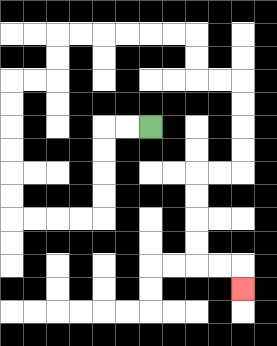{'start': '[6, 5]', 'end': '[10, 12]', 'path_directions': 'L,L,D,D,D,D,L,L,L,L,U,U,U,U,U,U,R,R,U,U,R,R,R,R,R,R,D,D,R,R,D,D,D,D,L,L,D,D,D,D,R,R,D', 'path_coordinates': '[[6, 5], [5, 5], [4, 5], [4, 6], [4, 7], [4, 8], [4, 9], [3, 9], [2, 9], [1, 9], [0, 9], [0, 8], [0, 7], [0, 6], [0, 5], [0, 4], [0, 3], [1, 3], [2, 3], [2, 2], [2, 1], [3, 1], [4, 1], [5, 1], [6, 1], [7, 1], [8, 1], [8, 2], [8, 3], [9, 3], [10, 3], [10, 4], [10, 5], [10, 6], [10, 7], [9, 7], [8, 7], [8, 8], [8, 9], [8, 10], [8, 11], [9, 11], [10, 11], [10, 12]]'}